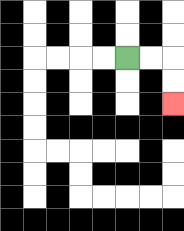{'start': '[5, 2]', 'end': '[7, 4]', 'path_directions': 'R,R,D,D', 'path_coordinates': '[[5, 2], [6, 2], [7, 2], [7, 3], [7, 4]]'}